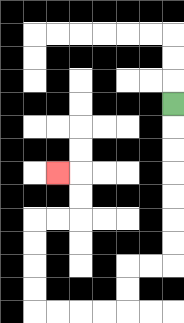{'start': '[7, 4]', 'end': '[2, 7]', 'path_directions': 'D,D,D,D,D,D,D,L,L,D,D,L,L,L,L,U,U,U,U,R,R,U,U,L', 'path_coordinates': '[[7, 4], [7, 5], [7, 6], [7, 7], [7, 8], [7, 9], [7, 10], [7, 11], [6, 11], [5, 11], [5, 12], [5, 13], [4, 13], [3, 13], [2, 13], [1, 13], [1, 12], [1, 11], [1, 10], [1, 9], [2, 9], [3, 9], [3, 8], [3, 7], [2, 7]]'}